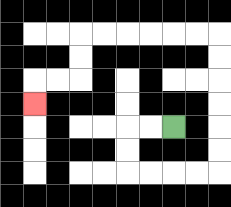{'start': '[7, 5]', 'end': '[1, 4]', 'path_directions': 'L,L,D,D,R,R,R,R,U,U,U,U,U,U,L,L,L,L,L,L,D,D,L,L,D', 'path_coordinates': '[[7, 5], [6, 5], [5, 5], [5, 6], [5, 7], [6, 7], [7, 7], [8, 7], [9, 7], [9, 6], [9, 5], [9, 4], [9, 3], [9, 2], [9, 1], [8, 1], [7, 1], [6, 1], [5, 1], [4, 1], [3, 1], [3, 2], [3, 3], [2, 3], [1, 3], [1, 4]]'}